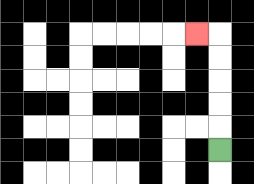{'start': '[9, 6]', 'end': '[8, 1]', 'path_directions': 'U,U,U,U,U,L', 'path_coordinates': '[[9, 6], [9, 5], [9, 4], [9, 3], [9, 2], [9, 1], [8, 1]]'}